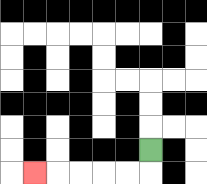{'start': '[6, 6]', 'end': '[1, 7]', 'path_directions': 'D,L,L,L,L,L', 'path_coordinates': '[[6, 6], [6, 7], [5, 7], [4, 7], [3, 7], [2, 7], [1, 7]]'}